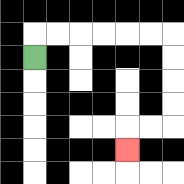{'start': '[1, 2]', 'end': '[5, 6]', 'path_directions': 'U,R,R,R,R,R,R,D,D,D,D,L,L,D', 'path_coordinates': '[[1, 2], [1, 1], [2, 1], [3, 1], [4, 1], [5, 1], [6, 1], [7, 1], [7, 2], [7, 3], [7, 4], [7, 5], [6, 5], [5, 5], [5, 6]]'}